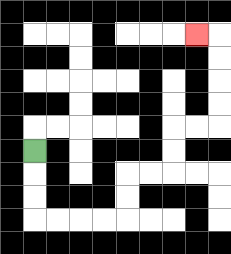{'start': '[1, 6]', 'end': '[8, 1]', 'path_directions': 'D,D,D,R,R,R,R,U,U,R,R,U,U,R,R,U,U,U,U,L', 'path_coordinates': '[[1, 6], [1, 7], [1, 8], [1, 9], [2, 9], [3, 9], [4, 9], [5, 9], [5, 8], [5, 7], [6, 7], [7, 7], [7, 6], [7, 5], [8, 5], [9, 5], [9, 4], [9, 3], [9, 2], [9, 1], [8, 1]]'}